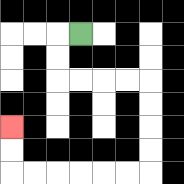{'start': '[3, 1]', 'end': '[0, 5]', 'path_directions': 'L,D,D,R,R,R,R,D,D,D,D,L,L,L,L,L,L,U,U', 'path_coordinates': '[[3, 1], [2, 1], [2, 2], [2, 3], [3, 3], [4, 3], [5, 3], [6, 3], [6, 4], [6, 5], [6, 6], [6, 7], [5, 7], [4, 7], [3, 7], [2, 7], [1, 7], [0, 7], [0, 6], [0, 5]]'}